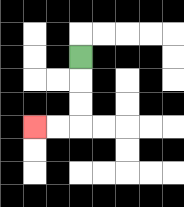{'start': '[3, 2]', 'end': '[1, 5]', 'path_directions': 'D,D,D,L,L', 'path_coordinates': '[[3, 2], [3, 3], [3, 4], [3, 5], [2, 5], [1, 5]]'}